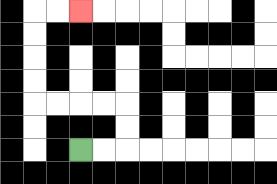{'start': '[3, 6]', 'end': '[3, 0]', 'path_directions': 'R,R,U,U,L,L,L,L,U,U,U,U,R,R', 'path_coordinates': '[[3, 6], [4, 6], [5, 6], [5, 5], [5, 4], [4, 4], [3, 4], [2, 4], [1, 4], [1, 3], [1, 2], [1, 1], [1, 0], [2, 0], [3, 0]]'}